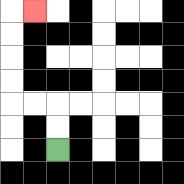{'start': '[2, 6]', 'end': '[1, 0]', 'path_directions': 'U,U,L,L,U,U,U,U,R', 'path_coordinates': '[[2, 6], [2, 5], [2, 4], [1, 4], [0, 4], [0, 3], [0, 2], [0, 1], [0, 0], [1, 0]]'}